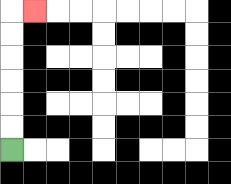{'start': '[0, 6]', 'end': '[1, 0]', 'path_directions': 'U,U,U,U,U,U,R', 'path_coordinates': '[[0, 6], [0, 5], [0, 4], [0, 3], [0, 2], [0, 1], [0, 0], [1, 0]]'}